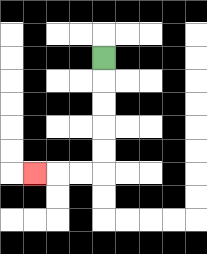{'start': '[4, 2]', 'end': '[1, 7]', 'path_directions': 'D,D,D,D,D,L,L,L', 'path_coordinates': '[[4, 2], [4, 3], [4, 4], [4, 5], [4, 6], [4, 7], [3, 7], [2, 7], [1, 7]]'}